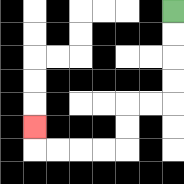{'start': '[7, 0]', 'end': '[1, 5]', 'path_directions': 'D,D,D,D,L,L,D,D,L,L,L,L,U', 'path_coordinates': '[[7, 0], [7, 1], [7, 2], [7, 3], [7, 4], [6, 4], [5, 4], [5, 5], [5, 6], [4, 6], [3, 6], [2, 6], [1, 6], [1, 5]]'}